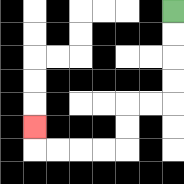{'start': '[7, 0]', 'end': '[1, 5]', 'path_directions': 'D,D,D,D,L,L,D,D,L,L,L,L,U', 'path_coordinates': '[[7, 0], [7, 1], [7, 2], [7, 3], [7, 4], [6, 4], [5, 4], [5, 5], [5, 6], [4, 6], [3, 6], [2, 6], [1, 6], [1, 5]]'}